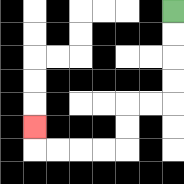{'start': '[7, 0]', 'end': '[1, 5]', 'path_directions': 'D,D,D,D,L,L,D,D,L,L,L,L,U', 'path_coordinates': '[[7, 0], [7, 1], [7, 2], [7, 3], [7, 4], [6, 4], [5, 4], [5, 5], [5, 6], [4, 6], [3, 6], [2, 6], [1, 6], [1, 5]]'}